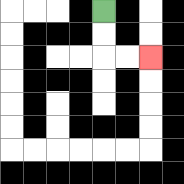{'start': '[4, 0]', 'end': '[6, 2]', 'path_directions': 'D,D,R,R', 'path_coordinates': '[[4, 0], [4, 1], [4, 2], [5, 2], [6, 2]]'}